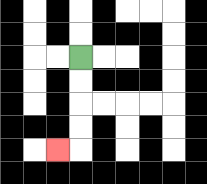{'start': '[3, 2]', 'end': '[2, 6]', 'path_directions': 'D,D,D,D,L', 'path_coordinates': '[[3, 2], [3, 3], [3, 4], [3, 5], [3, 6], [2, 6]]'}